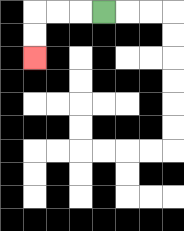{'start': '[4, 0]', 'end': '[1, 2]', 'path_directions': 'L,L,L,D,D', 'path_coordinates': '[[4, 0], [3, 0], [2, 0], [1, 0], [1, 1], [1, 2]]'}